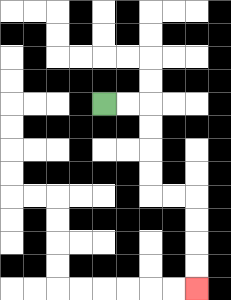{'start': '[4, 4]', 'end': '[8, 12]', 'path_directions': 'R,R,D,D,D,D,R,R,D,D,D,D', 'path_coordinates': '[[4, 4], [5, 4], [6, 4], [6, 5], [6, 6], [6, 7], [6, 8], [7, 8], [8, 8], [8, 9], [8, 10], [8, 11], [8, 12]]'}